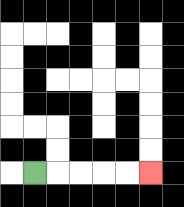{'start': '[1, 7]', 'end': '[6, 7]', 'path_directions': 'R,R,R,R,R', 'path_coordinates': '[[1, 7], [2, 7], [3, 7], [4, 7], [5, 7], [6, 7]]'}